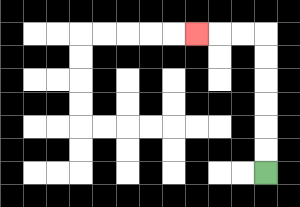{'start': '[11, 7]', 'end': '[8, 1]', 'path_directions': 'U,U,U,U,U,U,L,L,L', 'path_coordinates': '[[11, 7], [11, 6], [11, 5], [11, 4], [11, 3], [11, 2], [11, 1], [10, 1], [9, 1], [8, 1]]'}